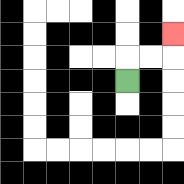{'start': '[5, 3]', 'end': '[7, 1]', 'path_directions': 'U,R,R,U', 'path_coordinates': '[[5, 3], [5, 2], [6, 2], [7, 2], [7, 1]]'}